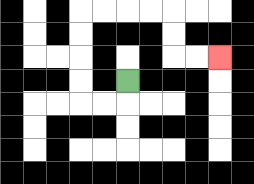{'start': '[5, 3]', 'end': '[9, 2]', 'path_directions': 'D,L,L,U,U,U,U,R,R,R,R,D,D,R,R', 'path_coordinates': '[[5, 3], [5, 4], [4, 4], [3, 4], [3, 3], [3, 2], [3, 1], [3, 0], [4, 0], [5, 0], [6, 0], [7, 0], [7, 1], [7, 2], [8, 2], [9, 2]]'}